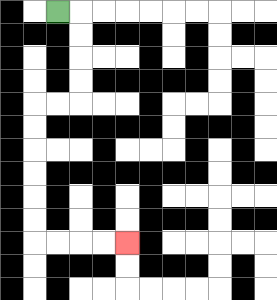{'start': '[2, 0]', 'end': '[5, 10]', 'path_directions': 'R,D,D,D,D,L,L,D,D,D,D,D,D,R,R,R,R', 'path_coordinates': '[[2, 0], [3, 0], [3, 1], [3, 2], [3, 3], [3, 4], [2, 4], [1, 4], [1, 5], [1, 6], [1, 7], [1, 8], [1, 9], [1, 10], [2, 10], [3, 10], [4, 10], [5, 10]]'}